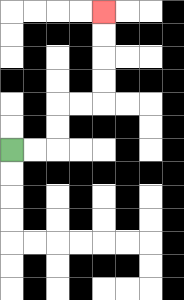{'start': '[0, 6]', 'end': '[4, 0]', 'path_directions': 'R,R,U,U,R,R,U,U,U,U', 'path_coordinates': '[[0, 6], [1, 6], [2, 6], [2, 5], [2, 4], [3, 4], [4, 4], [4, 3], [4, 2], [4, 1], [4, 0]]'}